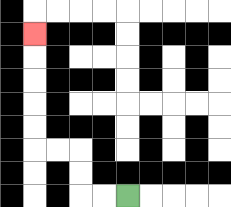{'start': '[5, 8]', 'end': '[1, 1]', 'path_directions': 'L,L,U,U,L,L,U,U,U,U,U', 'path_coordinates': '[[5, 8], [4, 8], [3, 8], [3, 7], [3, 6], [2, 6], [1, 6], [1, 5], [1, 4], [1, 3], [1, 2], [1, 1]]'}